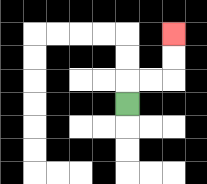{'start': '[5, 4]', 'end': '[7, 1]', 'path_directions': 'U,R,R,U,U', 'path_coordinates': '[[5, 4], [5, 3], [6, 3], [7, 3], [7, 2], [7, 1]]'}